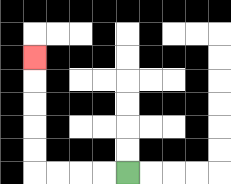{'start': '[5, 7]', 'end': '[1, 2]', 'path_directions': 'L,L,L,L,U,U,U,U,U', 'path_coordinates': '[[5, 7], [4, 7], [3, 7], [2, 7], [1, 7], [1, 6], [1, 5], [1, 4], [1, 3], [1, 2]]'}